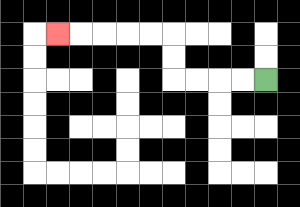{'start': '[11, 3]', 'end': '[2, 1]', 'path_directions': 'L,L,L,L,U,U,L,L,L,L,L', 'path_coordinates': '[[11, 3], [10, 3], [9, 3], [8, 3], [7, 3], [7, 2], [7, 1], [6, 1], [5, 1], [4, 1], [3, 1], [2, 1]]'}